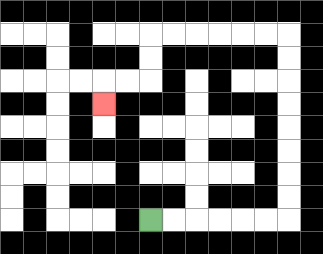{'start': '[6, 9]', 'end': '[4, 4]', 'path_directions': 'R,R,R,R,R,R,U,U,U,U,U,U,U,U,L,L,L,L,L,L,D,D,L,L,D', 'path_coordinates': '[[6, 9], [7, 9], [8, 9], [9, 9], [10, 9], [11, 9], [12, 9], [12, 8], [12, 7], [12, 6], [12, 5], [12, 4], [12, 3], [12, 2], [12, 1], [11, 1], [10, 1], [9, 1], [8, 1], [7, 1], [6, 1], [6, 2], [6, 3], [5, 3], [4, 3], [4, 4]]'}